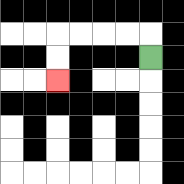{'start': '[6, 2]', 'end': '[2, 3]', 'path_directions': 'U,L,L,L,L,D,D', 'path_coordinates': '[[6, 2], [6, 1], [5, 1], [4, 1], [3, 1], [2, 1], [2, 2], [2, 3]]'}